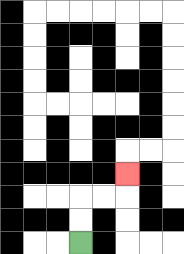{'start': '[3, 10]', 'end': '[5, 7]', 'path_directions': 'U,U,R,R,U', 'path_coordinates': '[[3, 10], [3, 9], [3, 8], [4, 8], [5, 8], [5, 7]]'}